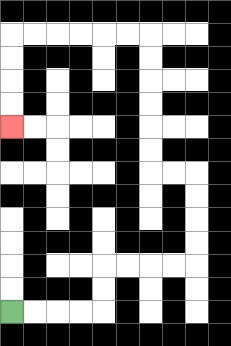{'start': '[0, 13]', 'end': '[0, 5]', 'path_directions': 'R,R,R,R,U,U,R,R,R,R,U,U,U,U,L,L,U,U,U,U,U,U,L,L,L,L,L,L,D,D,D,D', 'path_coordinates': '[[0, 13], [1, 13], [2, 13], [3, 13], [4, 13], [4, 12], [4, 11], [5, 11], [6, 11], [7, 11], [8, 11], [8, 10], [8, 9], [8, 8], [8, 7], [7, 7], [6, 7], [6, 6], [6, 5], [6, 4], [6, 3], [6, 2], [6, 1], [5, 1], [4, 1], [3, 1], [2, 1], [1, 1], [0, 1], [0, 2], [0, 3], [0, 4], [0, 5]]'}